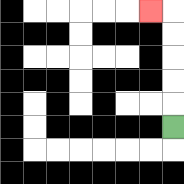{'start': '[7, 5]', 'end': '[6, 0]', 'path_directions': 'U,U,U,U,U,L', 'path_coordinates': '[[7, 5], [7, 4], [7, 3], [7, 2], [7, 1], [7, 0], [6, 0]]'}